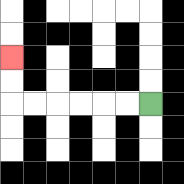{'start': '[6, 4]', 'end': '[0, 2]', 'path_directions': 'L,L,L,L,L,L,U,U', 'path_coordinates': '[[6, 4], [5, 4], [4, 4], [3, 4], [2, 4], [1, 4], [0, 4], [0, 3], [0, 2]]'}